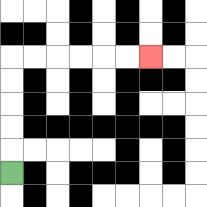{'start': '[0, 7]', 'end': '[6, 2]', 'path_directions': 'U,U,U,U,U,R,R,R,R,R,R', 'path_coordinates': '[[0, 7], [0, 6], [0, 5], [0, 4], [0, 3], [0, 2], [1, 2], [2, 2], [3, 2], [4, 2], [5, 2], [6, 2]]'}